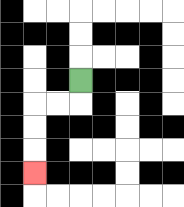{'start': '[3, 3]', 'end': '[1, 7]', 'path_directions': 'D,L,L,D,D,D', 'path_coordinates': '[[3, 3], [3, 4], [2, 4], [1, 4], [1, 5], [1, 6], [1, 7]]'}